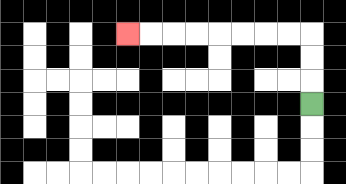{'start': '[13, 4]', 'end': '[5, 1]', 'path_directions': 'U,U,U,L,L,L,L,L,L,L,L', 'path_coordinates': '[[13, 4], [13, 3], [13, 2], [13, 1], [12, 1], [11, 1], [10, 1], [9, 1], [8, 1], [7, 1], [6, 1], [5, 1]]'}